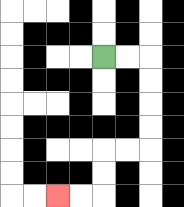{'start': '[4, 2]', 'end': '[2, 8]', 'path_directions': 'R,R,D,D,D,D,L,L,D,D,L,L', 'path_coordinates': '[[4, 2], [5, 2], [6, 2], [6, 3], [6, 4], [6, 5], [6, 6], [5, 6], [4, 6], [4, 7], [4, 8], [3, 8], [2, 8]]'}